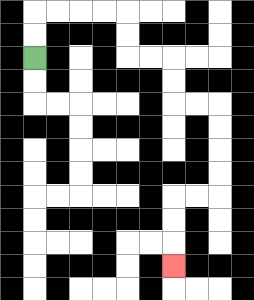{'start': '[1, 2]', 'end': '[7, 11]', 'path_directions': 'U,U,R,R,R,R,D,D,R,R,D,D,R,R,D,D,D,D,L,L,D,D,D', 'path_coordinates': '[[1, 2], [1, 1], [1, 0], [2, 0], [3, 0], [4, 0], [5, 0], [5, 1], [5, 2], [6, 2], [7, 2], [7, 3], [7, 4], [8, 4], [9, 4], [9, 5], [9, 6], [9, 7], [9, 8], [8, 8], [7, 8], [7, 9], [7, 10], [7, 11]]'}